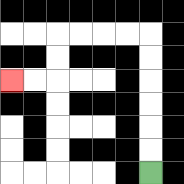{'start': '[6, 7]', 'end': '[0, 3]', 'path_directions': 'U,U,U,U,U,U,L,L,L,L,D,D,L,L', 'path_coordinates': '[[6, 7], [6, 6], [6, 5], [6, 4], [6, 3], [6, 2], [6, 1], [5, 1], [4, 1], [3, 1], [2, 1], [2, 2], [2, 3], [1, 3], [0, 3]]'}